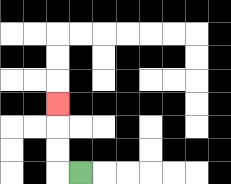{'start': '[3, 7]', 'end': '[2, 4]', 'path_directions': 'L,U,U,U', 'path_coordinates': '[[3, 7], [2, 7], [2, 6], [2, 5], [2, 4]]'}